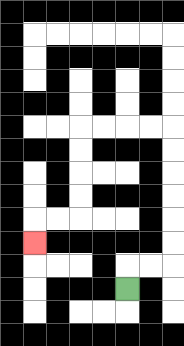{'start': '[5, 12]', 'end': '[1, 10]', 'path_directions': 'U,R,R,U,U,U,U,U,U,L,L,L,L,D,D,D,D,L,L,D', 'path_coordinates': '[[5, 12], [5, 11], [6, 11], [7, 11], [7, 10], [7, 9], [7, 8], [7, 7], [7, 6], [7, 5], [6, 5], [5, 5], [4, 5], [3, 5], [3, 6], [3, 7], [3, 8], [3, 9], [2, 9], [1, 9], [1, 10]]'}